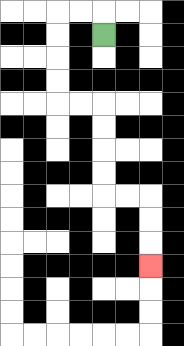{'start': '[4, 1]', 'end': '[6, 11]', 'path_directions': 'U,L,L,D,D,D,D,R,R,D,D,D,D,R,R,D,D,D', 'path_coordinates': '[[4, 1], [4, 0], [3, 0], [2, 0], [2, 1], [2, 2], [2, 3], [2, 4], [3, 4], [4, 4], [4, 5], [4, 6], [4, 7], [4, 8], [5, 8], [6, 8], [6, 9], [6, 10], [6, 11]]'}